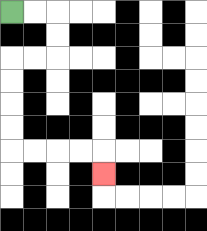{'start': '[0, 0]', 'end': '[4, 7]', 'path_directions': 'R,R,D,D,L,L,D,D,D,D,R,R,R,R,D', 'path_coordinates': '[[0, 0], [1, 0], [2, 0], [2, 1], [2, 2], [1, 2], [0, 2], [0, 3], [0, 4], [0, 5], [0, 6], [1, 6], [2, 6], [3, 6], [4, 6], [4, 7]]'}